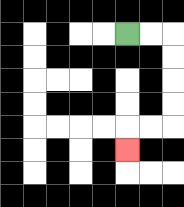{'start': '[5, 1]', 'end': '[5, 6]', 'path_directions': 'R,R,D,D,D,D,L,L,D', 'path_coordinates': '[[5, 1], [6, 1], [7, 1], [7, 2], [7, 3], [7, 4], [7, 5], [6, 5], [5, 5], [5, 6]]'}